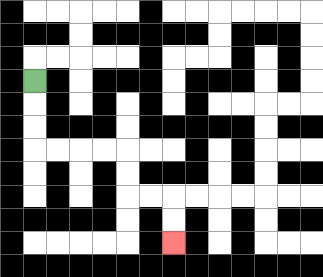{'start': '[1, 3]', 'end': '[7, 10]', 'path_directions': 'D,D,D,R,R,R,R,D,D,R,R,D,D', 'path_coordinates': '[[1, 3], [1, 4], [1, 5], [1, 6], [2, 6], [3, 6], [4, 6], [5, 6], [5, 7], [5, 8], [6, 8], [7, 8], [7, 9], [7, 10]]'}